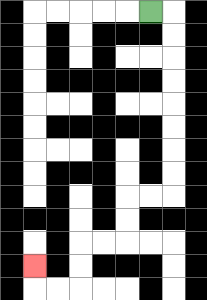{'start': '[6, 0]', 'end': '[1, 11]', 'path_directions': 'R,D,D,D,D,D,D,D,D,L,L,D,D,L,L,D,D,L,L,U', 'path_coordinates': '[[6, 0], [7, 0], [7, 1], [7, 2], [7, 3], [7, 4], [7, 5], [7, 6], [7, 7], [7, 8], [6, 8], [5, 8], [5, 9], [5, 10], [4, 10], [3, 10], [3, 11], [3, 12], [2, 12], [1, 12], [1, 11]]'}